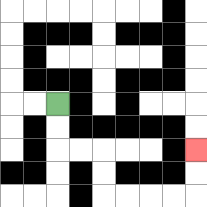{'start': '[2, 4]', 'end': '[8, 6]', 'path_directions': 'D,D,R,R,D,D,R,R,R,R,U,U', 'path_coordinates': '[[2, 4], [2, 5], [2, 6], [3, 6], [4, 6], [4, 7], [4, 8], [5, 8], [6, 8], [7, 8], [8, 8], [8, 7], [8, 6]]'}